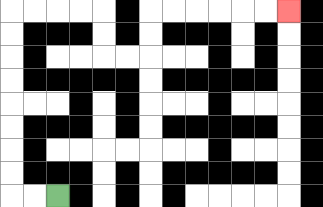{'start': '[2, 8]', 'end': '[12, 0]', 'path_directions': 'L,L,U,U,U,U,U,U,U,U,R,R,R,R,D,D,R,R,U,U,R,R,R,R,R,R', 'path_coordinates': '[[2, 8], [1, 8], [0, 8], [0, 7], [0, 6], [0, 5], [0, 4], [0, 3], [0, 2], [0, 1], [0, 0], [1, 0], [2, 0], [3, 0], [4, 0], [4, 1], [4, 2], [5, 2], [6, 2], [6, 1], [6, 0], [7, 0], [8, 0], [9, 0], [10, 0], [11, 0], [12, 0]]'}